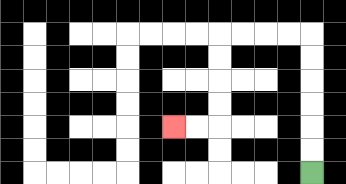{'start': '[13, 7]', 'end': '[7, 5]', 'path_directions': 'U,U,U,U,U,U,L,L,L,L,D,D,D,D,L,L', 'path_coordinates': '[[13, 7], [13, 6], [13, 5], [13, 4], [13, 3], [13, 2], [13, 1], [12, 1], [11, 1], [10, 1], [9, 1], [9, 2], [9, 3], [9, 4], [9, 5], [8, 5], [7, 5]]'}